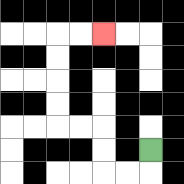{'start': '[6, 6]', 'end': '[4, 1]', 'path_directions': 'D,L,L,U,U,L,L,U,U,U,U,R,R', 'path_coordinates': '[[6, 6], [6, 7], [5, 7], [4, 7], [4, 6], [4, 5], [3, 5], [2, 5], [2, 4], [2, 3], [2, 2], [2, 1], [3, 1], [4, 1]]'}